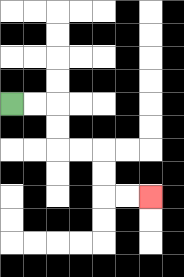{'start': '[0, 4]', 'end': '[6, 8]', 'path_directions': 'R,R,D,D,R,R,D,D,R,R', 'path_coordinates': '[[0, 4], [1, 4], [2, 4], [2, 5], [2, 6], [3, 6], [4, 6], [4, 7], [4, 8], [5, 8], [6, 8]]'}